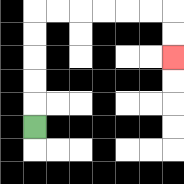{'start': '[1, 5]', 'end': '[7, 2]', 'path_directions': 'U,U,U,U,U,R,R,R,R,R,R,D,D', 'path_coordinates': '[[1, 5], [1, 4], [1, 3], [1, 2], [1, 1], [1, 0], [2, 0], [3, 0], [4, 0], [5, 0], [6, 0], [7, 0], [7, 1], [7, 2]]'}